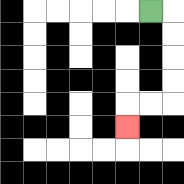{'start': '[6, 0]', 'end': '[5, 5]', 'path_directions': 'R,D,D,D,D,L,L,D', 'path_coordinates': '[[6, 0], [7, 0], [7, 1], [7, 2], [7, 3], [7, 4], [6, 4], [5, 4], [5, 5]]'}